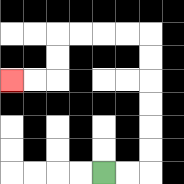{'start': '[4, 7]', 'end': '[0, 3]', 'path_directions': 'R,R,U,U,U,U,U,U,L,L,L,L,D,D,L,L', 'path_coordinates': '[[4, 7], [5, 7], [6, 7], [6, 6], [6, 5], [6, 4], [6, 3], [6, 2], [6, 1], [5, 1], [4, 1], [3, 1], [2, 1], [2, 2], [2, 3], [1, 3], [0, 3]]'}